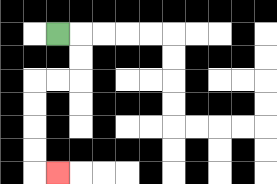{'start': '[2, 1]', 'end': '[2, 7]', 'path_directions': 'R,D,D,L,L,D,D,D,D,R', 'path_coordinates': '[[2, 1], [3, 1], [3, 2], [3, 3], [2, 3], [1, 3], [1, 4], [1, 5], [1, 6], [1, 7], [2, 7]]'}